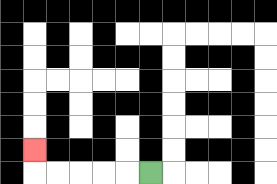{'start': '[6, 7]', 'end': '[1, 6]', 'path_directions': 'L,L,L,L,L,U', 'path_coordinates': '[[6, 7], [5, 7], [4, 7], [3, 7], [2, 7], [1, 7], [1, 6]]'}